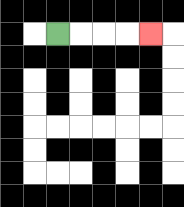{'start': '[2, 1]', 'end': '[6, 1]', 'path_directions': 'R,R,R,R', 'path_coordinates': '[[2, 1], [3, 1], [4, 1], [5, 1], [6, 1]]'}